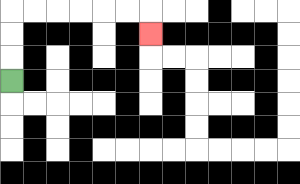{'start': '[0, 3]', 'end': '[6, 1]', 'path_directions': 'U,U,U,R,R,R,R,R,R,D', 'path_coordinates': '[[0, 3], [0, 2], [0, 1], [0, 0], [1, 0], [2, 0], [3, 0], [4, 0], [5, 0], [6, 0], [6, 1]]'}